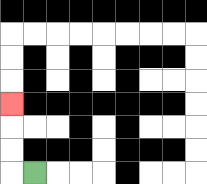{'start': '[1, 7]', 'end': '[0, 4]', 'path_directions': 'L,U,U,U', 'path_coordinates': '[[1, 7], [0, 7], [0, 6], [0, 5], [0, 4]]'}